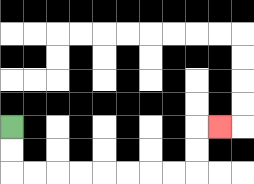{'start': '[0, 5]', 'end': '[9, 5]', 'path_directions': 'D,D,R,R,R,R,R,R,R,R,U,U,R', 'path_coordinates': '[[0, 5], [0, 6], [0, 7], [1, 7], [2, 7], [3, 7], [4, 7], [5, 7], [6, 7], [7, 7], [8, 7], [8, 6], [8, 5], [9, 5]]'}